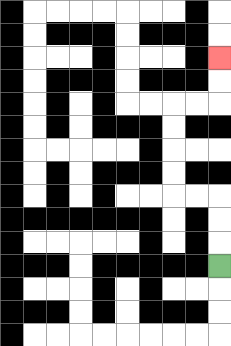{'start': '[9, 11]', 'end': '[9, 2]', 'path_directions': 'U,U,U,L,L,U,U,U,U,R,R,U,U', 'path_coordinates': '[[9, 11], [9, 10], [9, 9], [9, 8], [8, 8], [7, 8], [7, 7], [7, 6], [7, 5], [7, 4], [8, 4], [9, 4], [9, 3], [9, 2]]'}